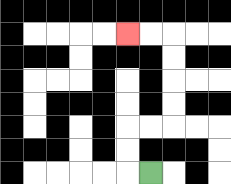{'start': '[6, 7]', 'end': '[5, 1]', 'path_directions': 'L,U,U,R,R,U,U,U,U,L,L', 'path_coordinates': '[[6, 7], [5, 7], [5, 6], [5, 5], [6, 5], [7, 5], [7, 4], [7, 3], [7, 2], [7, 1], [6, 1], [5, 1]]'}